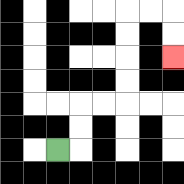{'start': '[2, 6]', 'end': '[7, 2]', 'path_directions': 'R,U,U,R,R,U,U,U,U,R,R,D,D', 'path_coordinates': '[[2, 6], [3, 6], [3, 5], [3, 4], [4, 4], [5, 4], [5, 3], [5, 2], [5, 1], [5, 0], [6, 0], [7, 0], [7, 1], [7, 2]]'}